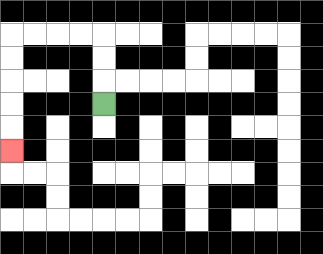{'start': '[4, 4]', 'end': '[0, 6]', 'path_directions': 'U,U,U,L,L,L,L,D,D,D,D,D', 'path_coordinates': '[[4, 4], [4, 3], [4, 2], [4, 1], [3, 1], [2, 1], [1, 1], [0, 1], [0, 2], [0, 3], [0, 4], [0, 5], [0, 6]]'}